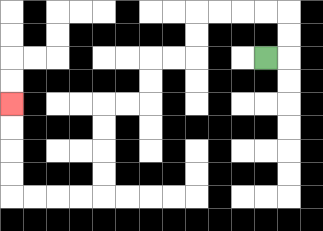{'start': '[11, 2]', 'end': '[0, 4]', 'path_directions': 'R,U,U,L,L,L,L,D,D,L,L,D,D,L,L,D,D,D,D,L,L,L,L,U,U,U,U', 'path_coordinates': '[[11, 2], [12, 2], [12, 1], [12, 0], [11, 0], [10, 0], [9, 0], [8, 0], [8, 1], [8, 2], [7, 2], [6, 2], [6, 3], [6, 4], [5, 4], [4, 4], [4, 5], [4, 6], [4, 7], [4, 8], [3, 8], [2, 8], [1, 8], [0, 8], [0, 7], [0, 6], [0, 5], [0, 4]]'}